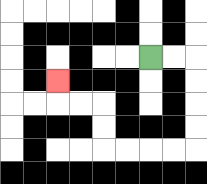{'start': '[6, 2]', 'end': '[2, 3]', 'path_directions': 'R,R,D,D,D,D,L,L,L,L,U,U,L,L,U', 'path_coordinates': '[[6, 2], [7, 2], [8, 2], [8, 3], [8, 4], [8, 5], [8, 6], [7, 6], [6, 6], [5, 6], [4, 6], [4, 5], [4, 4], [3, 4], [2, 4], [2, 3]]'}